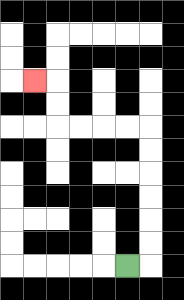{'start': '[5, 11]', 'end': '[1, 3]', 'path_directions': 'R,U,U,U,U,U,U,L,L,L,L,U,U,L', 'path_coordinates': '[[5, 11], [6, 11], [6, 10], [6, 9], [6, 8], [6, 7], [6, 6], [6, 5], [5, 5], [4, 5], [3, 5], [2, 5], [2, 4], [2, 3], [1, 3]]'}